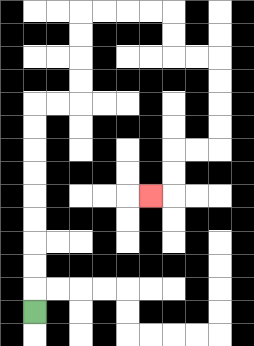{'start': '[1, 13]', 'end': '[6, 8]', 'path_directions': 'U,U,U,U,U,U,U,U,U,R,R,U,U,U,U,R,R,R,R,D,D,R,R,D,D,D,D,L,L,D,D,L', 'path_coordinates': '[[1, 13], [1, 12], [1, 11], [1, 10], [1, 9], [1, 8], [1, 7], [1, 6], [1, 5], [1, 4], [2, 4], [3, 4], [3, 3], [3, 2], [3, 1], [3, 0], [4, 0], [5, 0], [6, 0], [7, 0], [7, 1], [7, 2], [8, 2], [9, 2], [9, 3], [9, 4], [9, 5], [9, 6], [8, 6], [7, 6], [7, 7], [7, 8], [6, 8]]'}